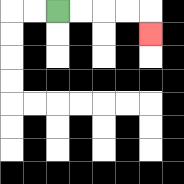{'start': '[2, 0]', 'end': '[6, 1]', 'path_directions': 'R,R,R,R,D', 'path_coordinates': '[[2, 0], [3, 0], [4, 0], [5, 0], [6, 0], [6, 1]]'}